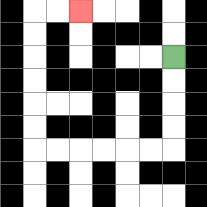{'start': '[7, 2]', 'end': '[3, 0]', 'path_directions': 'D,D,D,D,L,L,L,L,L,L,U,U,U,U,U,U,R,R', 'path_coordinates': '[[7, 2], [7, 3], [7, 4], [7, 5], [7, 6], [6, 6], [5, 6], [4, 6], [3, 6], [2, 6], [1, 6], [1, 5], [1, 4], [1, 3], [1, 2], [1, 1], [1, 0], [2, 0], [3, 0]]'}